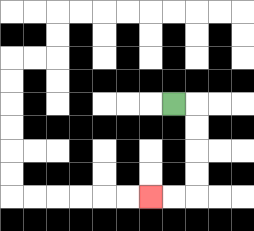{'start': '[7, 4]', 'end': '[6, 8]', 'path_directions': 'R,D,D,D,D,L,L', 'path_coordinates': '[[7, 4], [8, 4], [8, 5], [8, 6], [8, 7], [8, 8], [7, 8], [6, 8]]'}